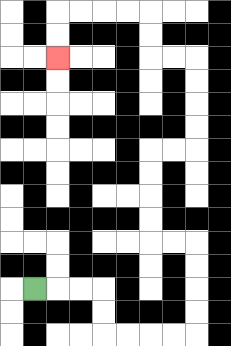{'start': '[1, 12]', 'end': '[2, 2]', 'path_directions': 'R,R,R,D,D,R,R,R,R,U,U,U,U,L,L,U,U,U,U,R,R,U,U,U,U,L,L,U,U,L,L,L,L,D,D', 'path_coordinates': '[[1, 12], [2, 12], [3, 12], [4, 12], [4, 13], [4, 14], [5, 14], [6, 14], [7, 14], [8, 14], [8, 13], [8, 12], [8, 11], [8, 10], [7, 10], [6, 10], [6, 9], [6, 8], [6, 7], [6, 6], [7, 6], [8, 6], [8, 5], [8, 4], [8, 3], [8, 2], [7, 2], [6, 2], [6, 1], [6, 0], [5, 0], [4, 0], [3, 0], [2, 0], [2, 1], [2, 2]]'}